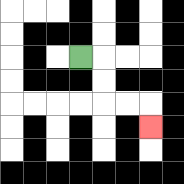{'start': '[3, 2]', 'end': '[6, 5]', 'path_directions': 'R,D,D,R,R,D', 'path_coordinates': '[[3, 2], [4, 2], [4, 3], [4, 4], [5, 4], [6, 4], [6, 5]]'}